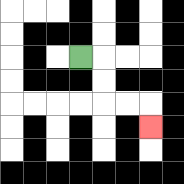{'start': '[3, 2]', 'end': '[6, 5]', 'path_directions': 'R,D,D,R,R,D', 'path_coordinates': '[[3, 2], [4, 2], [4, 3], [4, 4], [5, 4], [6, 4], [6, 5]]'}